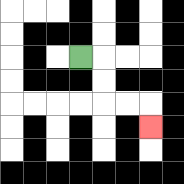{'start': '[3, 2]', 'end': '[6, 5]', 'path_directions': 'R,D,D,R,R,D', 'path_coordinates': '[[3, 2], [4, 2], [4, 3], [4, 4], [5, 4], [6, 4], [6, 5]]'}